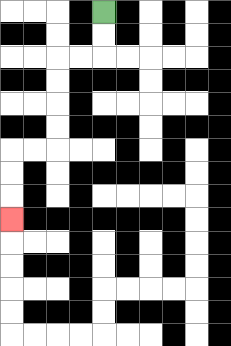{'start': '[4, 0]', 'end': '[0, 9]', 'path_directions': 'D,D,L,L,D,D,D,D,L,L,D,D,D', 'path_coordinates': '[[4, 0], [4, 1], [4, 2], [3, 2], [2, 2], [2, 3], [2, 4], [2, 5], [2, 6], [1, 6], [0, 6], [0, 7], [0, 8], [0, 9]]'}